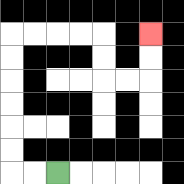{'start': '[2, 7]', 'end': '[6, 1]', 'path_directions': 'L,L,U,U,U,U,U,U,R,R,R,R,D,D,R,R,U,U', 'path_coordinates': '[[2, 7], [1, 7], [0, 7], [0, 6], [0, 5], [0, 4], [0, 3], [0, 2], [0, 1], [1, 1], [2, 1], [3, 1], [4, 1], [4, 2], [4, 3], [5, 3], [6, 3], [6, 2], [6, 1]]'}